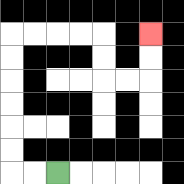{'start': '[2, 7]', 'end': '[6, 1]', 'path_directions': 'L,L,U,U,U,U,U,U,R,R,R,R,D,D,R,R,U,U', 'path_coordinates': '[[2, 7], [1, 7], [0, 7], [0, 6], [0, 5], [0, 4], [0, 3], [0, 2], [0, 1], [1, 1], [2, 1], [3, 1], [4, 1], [4, 2], [4, 3], [5, 3], [6, 3], [6, 2], [6, 1]]'}